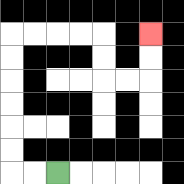{'start': '[2, 7]', 'end': '[6, 1]', 'path_directions': 'L,L,U,U,U,U,U,U,R,R,R,R,D,D,R,R,U,U', 'path_coordinates': '[[2, 7], [1, 7], [0, 7], [0, 6], [0, 5], [0, 4], [0, 3], [0, 2], [0, 1], [1, 1], [2, 1], [3, 1], [4, 1], [4, 2], [4, 3], [5, 3], [6, 3], [6, 2], [6, 1]]'}